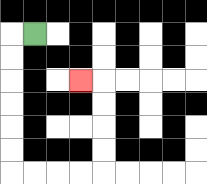{'start': '[1, 1]', 'end': '[3, 3]', 'path_directions': 'L,D,D,D,D,D,D,R,R,R,R,U,U,U,U,L', 'path_coordinates': '[[1, 1], [0, 1], [0, 2], [0, 3], [0, 4], [0, 5], [0, 6], [0, 7], [1, 7], [2, 7], [3, 7], [4, 7], [4, 6], [4, 5], [4, 4], [4, 3], [3, 3]]'}